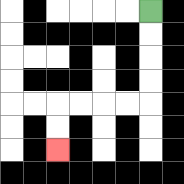{'start': '[6, 0]', 'end': '[2, 6]', 'path_directions': 'D,D,D,D,L,L,L,L,D,D', 'path_coordinates': '[[6, 0], [6, 1], [6, 2], [6, 3], [6, 4], [5, 4], [4, 4], [3, 4], [2, 4], [2, 5], [2, 6]]'}